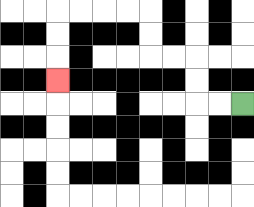{'start': '[10, 4]', 'end': '[2, 3]', 'path_directions': 'L,L,U,U,L,L,U,U,L,L,L,L,D,D,D', 'path_coordinates': '[[10, 4], [9, 4], [8, 4], [8, 3], [8, 2], [7, 2], [6, 2], [6, 1], [6, 0], [5, 0], [4, 0], [3, 0], [2, 0], [2, 1], [2, 2], [2, 3]]'}